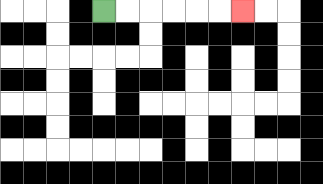{'start': '[4, 0]', 'end': '[10, 0]', 'path_directions': 'R,R,R,R,R,R', 'path_coordinates': '[[4, 0], [5, 0], [6, 0], [7, 0], [8, 0], [9, 0], [10, 0]]'}